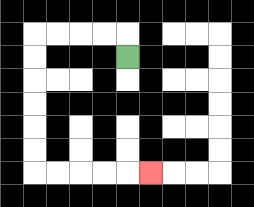{'start': '[5, 2]', 'end': '[6, 7]', 'path_directions': 'U,L,L,L,L,D,D,D,D,D,D,R,R,R,R,R', 'path_coordinates': '[[5, 2], [5, 1], [4, 1], [3, 1], [2, 1], [1, 1], [1, 2], [1, 3], [1, 4], [1, 5], [1, 6], [1, 7], [2, 7], [3, 7], [4, 7], [5, 7], [6, 7]]'}